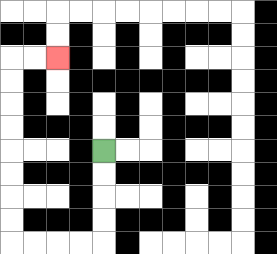{'start': '[4, 6]', 'end': '[2, 2]', 'path_directions': 'D,D,D,D,L,L,L,L,U,U,U,U,U,U,U,U,R,R', 'path_coordinates': '[[4, 6], [4, 7], [4, 8], [4, 9], [4, 10], [3, 10], [2, 10], [1, 10], [0, 10], [0, 9], [0, 8], [0, 7], [0, 6], [0, 5], [0, 4], [0, 3], [0, 2], [1, 2], [2, 2]]'}